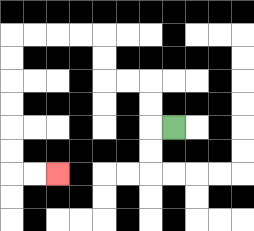{'start': '[7, 5]', 'end': '[2, 7]', 'path_directions': 'L,U,U,L,L,U,U,L,L,L,L,D,D,D,D,D,D,R,R', 'path_coordinates': '[[7, 5], [6, 5], [6, 4], [6, 3], [5, 3], [4, 3], [4, 2], [4, 1], [3, 1], [2, 1], [1, 1], [0, 1], [0, 2], [0, 3], [0, 4], [0, 5], [0, 6], [0, 7], [1, 7], [2, 7]]'}